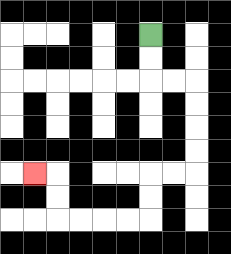{'start': '[6, 1]', 'end': '[1, 7]', 'path_directions': 'D,D,R,R,D,D,D,D,L,L,D,D,L,L,L,L,U,U,L', 'path_coordinates': '[[6, 1], [6, 2], [6, 3], [7, 3], [8, 3], [8, 4], [8, 5], [8, 6], [8, 7], [7, 7], [6, 7], [6, 8], [6, 9], [5, 9], [4, 9], [3, 9], [2, 9], [2, 8], [2, 7], [1, 7]]'}